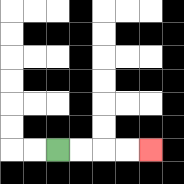{'start': '[2, 6]', 'end': '[6, 6]', 'path_directions': 'R,R,R,R', 'path_coordinates': '[[2, 6], [3, 6], [4, 6], [5, 6], [6, 6]]'}